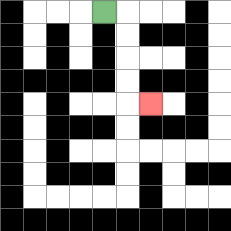{'start': '[4, 0]', 'end': '[6, 4]', 'path_directions': 'R,D,D,D,D,R', 'path_coordinates': '[[4, 0], [5, 0], [5, 1], [5, 2], [5, 3], [5, 4], [6, 4]]'}